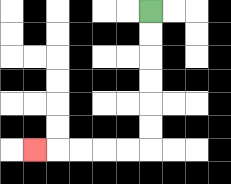{'start': '[6, 0]', 'end': '[1, 6]', 'path_directions': 'D,D,D,D,D,D,L,L,L,L,L', 'path_coordinates': '[[6, 0], [6, 1], [6, 2], [6, 3], [6, 4], [6, 5], [6, 6], [5, 6], [4, 6], [3, 6], [2, 6], [1, 6]]'}